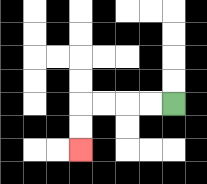{'start': '[7, 4]', 'end': '[3, 6]', 'path_directions': 'L,L,L,L,D,D', 'path_coordinates': '[[7, 4], [6, 4], [5, 4], [4, 4], [3, 4], [3, 5], [3, 6]]'}